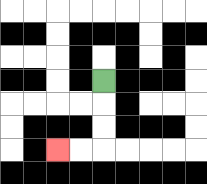{'start': '[4, 3]', 'end': '[2, 6]', 'path_directions': 'D,D,D,L,L', 'path_coordinates': '[[4, 3], [4, 4], [4, 5], [4, 6], [3, 6], [2, 6]]'}